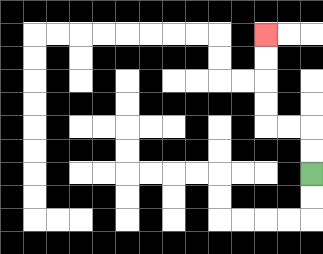{'start': '[13, 7]', 'end': '[11, 1]', 'path_directions': 'U,U,L,L,U,U,U,U', 'path_coordinates': '[[13, 7], [13, 6], [13, 5], [12, 5], [11, 5], [11, 4], [11, 3], [11, 2], [11, 1]]'}